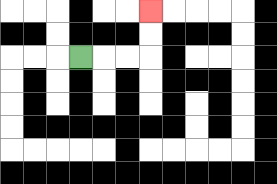{'start': '[3, 2]', 'end': '[6, 0]', 'path_directions': 'R,R,R,U,U', 'path_coordinates': '[[3, 2], [4, 2], [5, 2], [6, 2], [6, 1], [6, 0]]'}